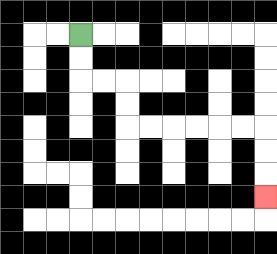{'start': '[3, 1]', 'end': '[11, 8]', 'path_directions': 'D,D,R,R,D,D,R,R,R,R,R,R,D,D,D', 'path_coordinates': '[[3, 1], [3, 2], [3, 3], [4, 3], [5, 3], [5, 4], [5, 5], [6, 5], [7, 5], [8, 5], [9, 5], [10, 5], [11, 5], [11, 6], [11, 7], [11, 8]]'}